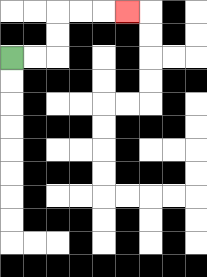{'start': '[0, 2]', 'end': '[5, 0]', 'path_directions': 'R,R,U,U,R,R,R', 'path_coordinates': '[[0, 2], [1, 2], [2, 2], [2, 1], [2, 0], [3, 0], [4, 0], [5, 0]]'}